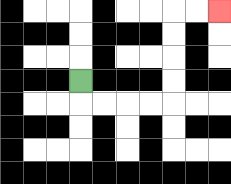{'start': '[3, 3]', 'end': '[9, 0]', 'path_directions': 'D,R,R,R,R,U,U,U,U,R,R', 'path_coordinates': '[[3, 3], [3, 4], [4, 4], [5, 4], [6, 4], [7, 4], [7, 3], [7, 2], [7, 1], [7, 0], [8, 0], [9, 0]]'}